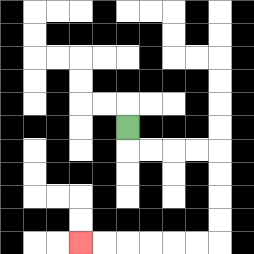{'start': '[5, 5]', 'end': '[3, 10]', 'path_directions': 'D,R,R,R,R,D,D,D,D,L,L,L,L,L,L', 'path_coordinates': '[[5, 5], [5, 6], [6, 6], [7, 6], [8, 6], [9, 6], [9, 7], [9, 8], [9, 9], [9, 10], [8, 10], [7, 10], [6, 10], [5, 10], [4, 10], [3, 10]]'}